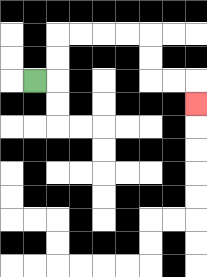{'start': '[1, 3]', 'end': '[8, 4]', 'path_directions': 'R,U,U,R,R,R,R,D,D,R,R,D', 'path_coordinates': '[[1, 3], [2, 3], [2, 2], [2, 1], [3, 1], [4, 1], [5, 1], [6, 1], [6, 2], [6, 3], [7, 3], [8, 3], [8, 4]]'}